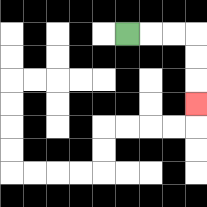{'start': '[5, 1]', 'end': '[8, 4]', 'path_directions': 'R,R,R,D,D,D', 'path_coordinates': '[[5, 1], [6, 1], [7, 1], [8, 1], [8, 2], [8, 3], [8, 4]]'}